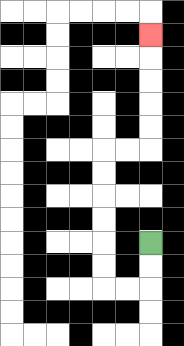{'start': '[6, 10]', 'end': '[6, 1]', 'path_directions': 'D,D,L,L,U,U,U,U,U,U,R,R,U,U,U,U,U', 'path_coordinates': '[[6, 10], [6, 11], [6, 12], [5, 12], [4, 12], [4, 11], [4, 10], [4, 9], [4, 8], [4, 7], [4, 6], [5, 6], [6, 6], [6, 5], [6, 4], [6, 3], [6, 2], [6, 1]]'}